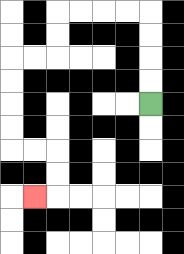{'start': '[6, 4]', 'end': '[1, 8]', 'path_directions': 'U,U,U,U,L,L,L,L,D,D,L,L,D,D,D,D,R,R,D,D,L', 'path_coordinates': '[[6, 4], [6, 3], [6, 2], [6, 1], [6, 0], [5, 0], [4, 0], [3, 0], [2, 0], [2, 1], [2, 2], [1, 2], [0, 2], [0, 3], [0, 4], [0, 5], [0, 6], [1, 6], [2, 6], [2, 7], [2, 8], [1, 8]]'}